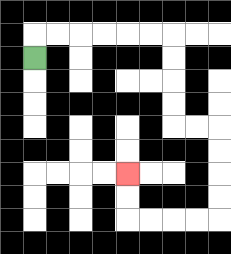{'start': '[1, 2]', 'end': '[5, 7]', 'path_directions': 'U,R,R,R,R,R,R,D,D,D,D,R,R,D,D,D,D,L,L,L,L,U,U', 'path_coordinates': '[[1, 2], [1, 1], [2, 1], [3, 1], [4, 1], [5, 1], [6, 1], [7, 1], [7, 2], [7, 3], [7, 4], [7, 5], [8, 5], [9, 5], [9, 6], [9, 7], [9, 8], [9, 9], [8, 9], [7, 9], [6, 9], [5, 9], [5, 8], [5, 7]]'}